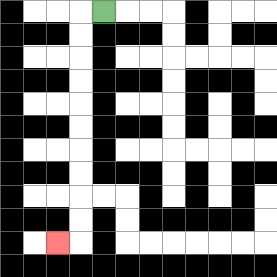{'start': '[4, 0]', 'end': '[2, 10]', 'path_directions': 'L,D,D,D,D,D,D,D,D,D,D,L', 'path_coordinates': '[[4, 0], [3, 0], [3, 1], [3, 2], [3, 3], [3, 4], [3, 5], [3, 6], [3, 7], [3, 8], [3, 9], [3, 10], [2, 10]]'}